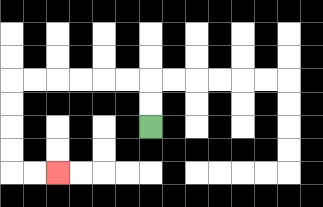{'start': '[6, 5]', 'end': '[2, 7]', 'path_directions': 'U,U,L,L,L,L,L,L,D,D,D,D,R,R', 'path_coordinates': '[[6, 5], [6, 4], [6, 3], [5, 3], [4, 3], [3, 3], [2, 3], [1, 3], [0, 3], [0, 4], [0, 5], [0, 6], [0, 7], [1, 7], [2, 7]]'}